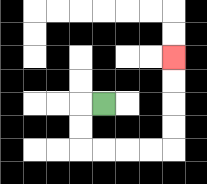{'start': '[4, 4]', 'end': '[7, 2]', 'path_directions': 'L,D,D,R,R,R,R,U,U,U,U', 'path_coordinates': '[[4, 4], [3, 4], [3, 5], [3, 6], [4, 6], [5, 6], [6, 6], [7, 6], [7, 5], [7, 4], [7, 3], [7, 2]]'}